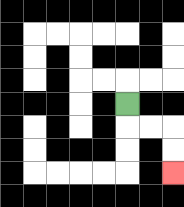{'start': '[5, 4]', 'end': '[7, 7]', 'path_directions': 'D,R,R,D,D', 'path_coordinates': '[[5, 4], [5, 5], [6, 5], [7, 5], [7, 6], [7, 7]]'}